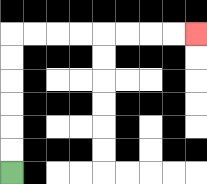{'start': '[0, 7]', 'end': '[8, 1]', 'path_directions': 'U,U,U,U,U,U,R,R,R,R,R,R,R,R', 'path_coordinates': '[[0, 7], [0, 6], [0, 5], [0, 4], [0, 3], [0, 2], [0, 1], [1, 1], [2, 1], [3, 1], [4, 1], [5, 1], [6, 1], [7, 1], [8, 1]]'}